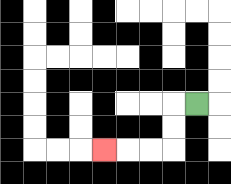{'start': '[8, 4]', 'end': '[4, 6]', 'path_directions': 'L,D,D,L,L,L', 'path_coordinates': '[[8, 4], [7, 4], [7, 5], [7, 6], [6, 6], [5, 6], [4, 6]]'}